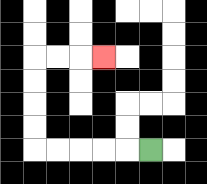{'start': '[6, 6]', 'end': '[4, 2]', 'path_directions': 'L,L,L,L,L,U,U,U,U,R,R,R', 'path_coordinates': '[[6, 6], [5, 6], [4, 6], [3, 6], [2, 6], [1, 6], [1, 5], [1, 4], [1, 3], [1, 2], [2, 2], [3, 2], [4, 2]]'}